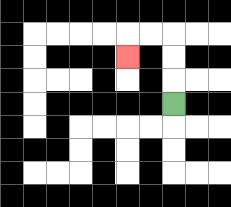{'start': '[7, 4]', 'end': '[5, 2]', 'path_directions': 'U,U,U,L,L,D', 'path_coordinates': '[[7, 4], [7, 3], [7, 2], [7, 1], [6, 1], [5, 1], [5, 2]]'}